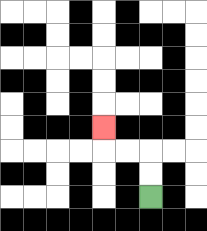{'start': '[6, 8]', 'end': '[4, 5]', 'path_directions': 'U,U,L,L,U', 'path_coordinates': '[[6, 8], [6, 7], [6, 6], [5, 6], [4, 6], [4, 5]]'}